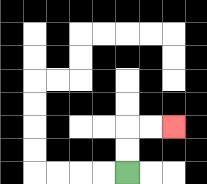{'start': '[5, 7]', 'end': '[7, 5]', 'path_directions': 'U,U,R,R', 'path_coordinates': '[[5, 7], [5, 6], [5, 5], [6, 5], [7, 5]]'}